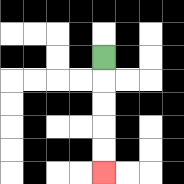{'start': '[4, 2]', 'end': '[4, 7]', 'path_directions': 'D,D,D,D,D', 'path_coordinates': '[[4, 2], [4, 3], [4, 4], [4, 5], [4, 6], [4, 7]]'}